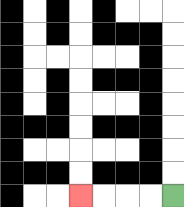{'start': '[7, 8]', 'end': '[3, 8]', 'path_directions': 'L,L,L,L', 'path_coordinates': '[[7, 8], [6, 8], [5, 8], [4, 8], [3, 8]]'}